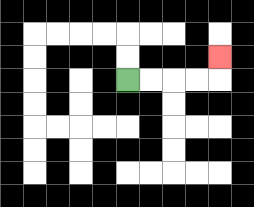{'start': '[5, 3]', 'end': '[9, 2]', 'path_directions': 'R,R,R,R,U', 'path_coordinates': '[[5, 3], [6, 3], [7, 3], [8, 3], [9, 3], [9, 2]]'}